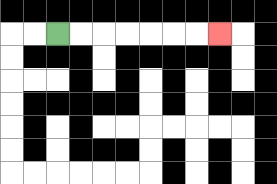{'start': '[2, 1]', 'end': '[9, 1]', 'path_directions': 'R,R,R,R,R,R,R', 'path_coordinates': '[[2, 1], [3, 1], [4, 1], [5, 1], [6, 1], [7, 1], [8, 1], [9, 1]]'}